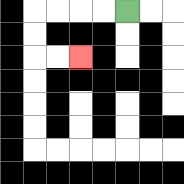{'start': '[5, 0]', 'end': '[3, 2]', 'path_directions': 'L,L,L,L,D,D,R,R', 'path_coordinates': '[[5, 0], [4, 0], [3, 0], [2, 0], [1, 0], [1, 1], [1, 2], [2, 2], [3, 2]]'}